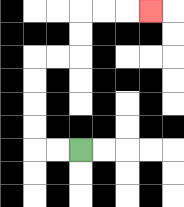{'start': '[3, 6]', 'end': '[6, 0]', 'path_directions': 'L,L,U,U,U,U,R,R,U,U,R,R,R', 'path_coordinates': '[[3, 6], [2, 6], [1, 6], [1, 5], [1, 4], [1, 3], [1, 2], [2, 2], [3, 2], [3, 1], [3, 0], [4, 0], [5, 0], [6, 0]]'}